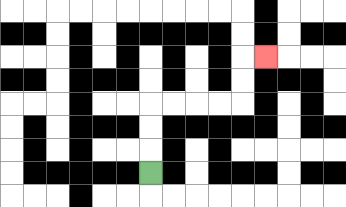{'start': '[6, 7]', 'end': '[11, 2]', 'path_directions': 'U,U,U,R,R,R,R,U,U,R', 'path_coordinates': '[[6, 7], [6, 6], [6, 5], [6, 4], [7, 4], [8, 4], [9, 4], [10, 4], [10, 3], [10, 2], [11, 2]]'}